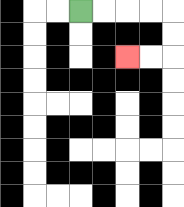{'start': '[3, 0]', 'end': '[5, 2]', 'path_directions': 'R,R,R,R,D,D,L,L', 'path_coordinates': '[[3, 0], [4, 0], [5, 0], [6, 0], [7, 0], [7, 1], [7, 2], [6, 2], [5, 2]]'}